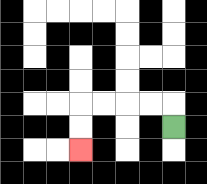{'start': '[7, 5]', 'end': '[3, 6]', 'path_directions': 'U,L,L,L,L,D,D', 'path_coordinates': '[[7, 5], [7, 4], [6, 4], [5, 4], [4, 4], [3, 4], [3, 5], [3, 6]]'}